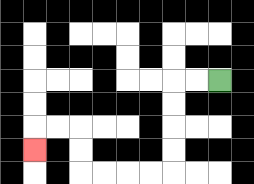{'start': '[9, 3]', 'end': '[1, 6]', 'path_directions': 'L,L,D,D,D,D,L,L,L,L,U,U,L,L,D', 'path_coordinates': '[[9, 3], [8, 3], [7, 3], [7, 4], [7, 5], [7, 6], [7, 7], [6, 7], [5, 7], [4, 7], [3, 7], [3, 6], [3, 5], [2, 5], [1, 5], [1, 6]]'}